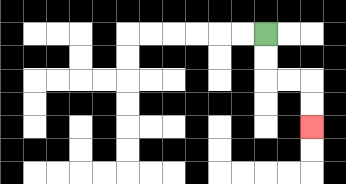{'start': '[11, 1]', 'end': '[13, 5]', 'path_directions': 'D,D,R,R,D,D', 'path_coordinates': '[[11, 1], [11, 2], [11, 3], [12, 3], [13, 3], [13, 4], [13, 5]]'}